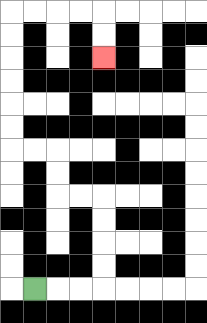{'start': '[1, 12]', 'end': '[4, 2]', 'path_directions': 'R,R,R,U,U,U,U,L,L,U,U,L,L,U,U,U,U,U,U,R,R,R,R,D,D', 'path_coordinates': '[[1, 12], [2, 12], [3, 12], [4, 12], [4, 11], [4, 10], [4, 9], [4, 8], [3, 8], [2, 8], [2, 7], [2, 6], [1, 6], [0, 6], [0, 5], [0, 4], [0, 3], [0, 2], [0, 1], [0, 0], [1, 0], [2, 0], [3, 0], [4, 0], [4, 1], [4, 2]]'}